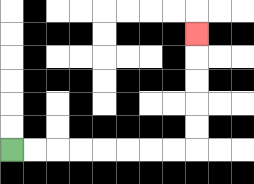{'start': '[0, 6]', 'end': '[8, 1]', 'path_directions': 'R,R,R,R,R,R,R,R,U,U,U,U,U', 'path_coordinates': '[[0, 6], [1, 6], [2, 6], [3, 6], [4, 6], [5, 6], [6, 6], [7, 6], [8, 6], [8, 5], [8, 4], [8, 3], [8, 2], [8, 1]]'}